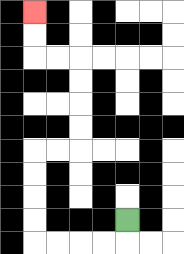{'start': '[5, 9]', 'end': '[1, 0]', 'path_directions': 'D,L,L,L,L,U,U,U,U,R,R,U,U,U,U,L,L,U,U', 'path_coordinates': '[[5, 9], [5, 10], [4, 10], [3, 10], [2, 10], [1, 10], [1, 9], [1, 8], [1, 7], [1, 6], [2, 6], [3, 6], [3, 5], [3, 4], [3, 3], [3, 2], [2, 2], [1, 2], [1, 1], [1, 0]]'}